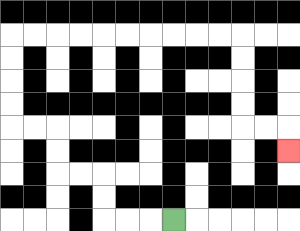{'start': '[7, 9]', 'end': '[12, 6]', 'path_directions': 'L,L,L,U,U,L,L,U,U,L,L,U,U,U,U,R,R,R,R,R,R,R,R,R,R,D,D,D,D,R,R,D', 'path_coordinates': '[[7, 9], [6, 9], [5, 9], [4, 9], [4, 8], [4, 7], [3, 7], [2, 7], [2, 6], [2, 5], [1, 5], [0, 5], [0, 4], [0, 3], [0, 2], [0, 1], [1, 1], [2, 1], [3, 1], [4, 1], [5, 1], [6, 1], [7, 1], [8, 1], [9, 1], [10, 1], [10, 2], [10, 3], [10, 4], [10, 5], [11, 5], [12, 5], [12, 6]]'}